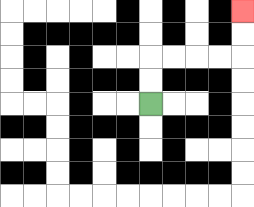{'start': '[6, 4]', 'end': '[10, 0]', 'path_directions': 'U,U,R,R,R,R,U,U', 'path_coordinates': '[[6, 4], [6, 3], [6, 2], [7, 2], [8, 2], [9, 2], [10, 2], [10, 1], [10, 0]]'}